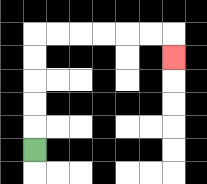{'start': '[1, 6]', 'end': '[7, 2]', 'path_directions': 'U,U,U,U,U,R,R,R,R,R,R,D', 'path_coordinates': '[[1, 6], [1, 5], [1, 4], [1, 3], [1, 2], [1, 1], [2, 1], [3, 1], [4, 1], [5, 1], [6, 1], [7, 1], [7, 2]]'}